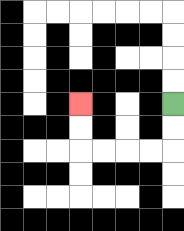{'start': '[7, 4]', 'end': '[3, 4]', 'path_directions': 'D,D,L,L,L,L,U,U', 'path_coordinates': '[[7, 4], [7, 5], [7, 6], [6, 6], [5, 6], [4, 6], [3, 6], [3, 5], [3, 4]]'}